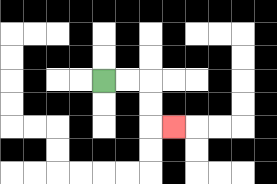{'start': '[4, 3]', 'end': '[7, 5]', 'path_directions': 'R,R,D,D,R', 'path_coordinates': '[[4, 3], [5, 3], [6, 3], [6, 4], [6, 5], [7, 5]]'}